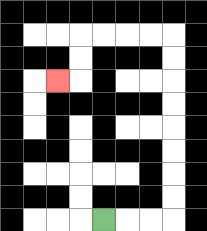{'start': '[4, 9]', 'end': '[2, 3]', 'path_directions': 'R,R,R,U,U,U,U,U,U,U,U,L,L,L,L,D,D,L', 'path_coordinates': '[[4, 9], [5, 9], [6, 9], [7, 9], [7, 8], [7, 7], [7, 6], [7, 5], [7, 4], [7, 3], [7, 2], [7, 1], [6, 1], [5, 1], [4, 1], [3, 1], [3, 2], [3, 3], [2, 3]]'}